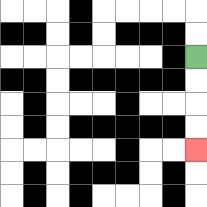{'start': '[8, 2]', 'end': '[8, 6]', 'path_directions': 'D,D,D,D', 'path_coordinates': '[[8, 2], [8, 3], [8, 4], [8, 5], [8, 6]]'}